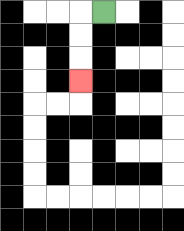{'start': '[4, 0]', 'end': '[3, 3]', 'path_directions': 'L,D,D,D', 'path_coordinates': '[[4, 0], [3, 0], [3, 1], [3, 2], [3, 3]]'}